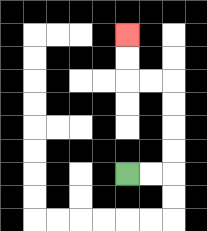{'start': '[5, 7]', 'end': '[5, 1]', 'path_directions': 'R,R,U,U,U,U,L,L,U,U', 'path_coordinates': '[[5, 7], [6, 7], [7, 7], [7, 6], [7, 5], [7, 4], [7, 3], [6, 3], [5, 3], [5, 2], [5, 1]]'}